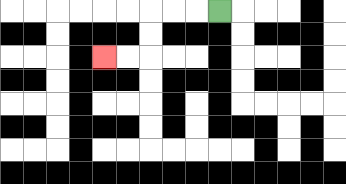{'start': '[9, 0]', 'end': '[4, 2]', 'path_directions': 'L,L,L,D,D,L,L', 'path_coordinates': '[[9, 0], [8, 0], [7, 0], [6, 0], [6, 1], [6, 2], [5, 2], [4, 2]]'}